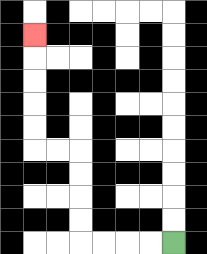{'start': '[7, 10]', 'end': '[1, 1]', 'path_directions': 'L,L,L,L,U,U,U,U,L,L,U,U,U,U,U', 'path_coordinates': '[[7, 10], [6, 10], [5, 10], [4, 10], [3, 10], [3, 9], [3, 8], [3, 7], [3, 6], [2, 6], [1, 6], [1, 5], [1, 4], [1, 3], [1, 2], [1, 1]]'}